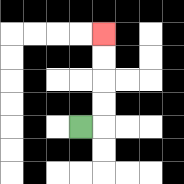{'start': '[3, 5]', 'end': '[4, 1]', 'path_directions': 'R,U,U,U,U', 'path_coordinates': '[[3, 5], [4, 5], [4, 4], [4, 3], [4, 2], [4, 1]]'}